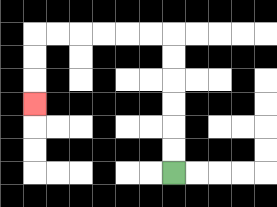{'start': '[7, 7]', 'end': '[1, 4]', 'path_directions': 'U,U,U,U,U,U,L,L,L,L,L,L,D,D,D', 'path_coordinates': '[[7, 7], [7, 6], [7, 5], [7, 4], [7, 3], [7, 2], [7, 1], [6, 1], [5, 1], [4, 1], [3, 1], [2, 1], [1, 1], [1, 2], [1, 3], [1, 4]]'}